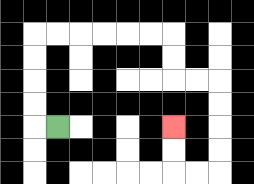{'start': '[2, 5]', 'end': '[7, 5]', 'path_directions': 'L,U,U,U,U,R,R,R,R,R,R,D,D,R,R,D,D,D,D,L,L,U,U', 'path_coordinates': '[[2, 5], [1, 5], [1, 4], [1, 3], [1, 2], [1, 1], [2, 1], [3, 1], [4, 1], [5, 1], [6, 1], [7, 1], [7, 2], [7, 3], [8, 3], [9, 3], [9, 4], [9, 5], [9, 6], [9, 7], [8, 7], [7, 7], [7, 6], [7, 5]]'}